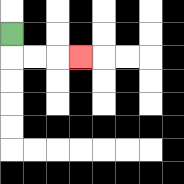{'start': '[0, 1]', 'end': '[3, 2]', 'path_directions': 'D,R,R,R', 'path_coordinates': '[[0, 1], [0, 2], [1, 2], [2, 2], [3, 2]]'}